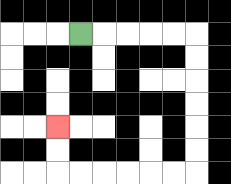{'start': '[3, 1]', 'end': '[2, 5]', 'path_directions': 'R,R,R,R,R,D,D,D,D,D,D,L,L,L,L,L,L,U,U', 'path_coordinates': '[[3, 1], [4, 1], [5, 1], [6, 1], [7, 1], [8, 1], [8, 2], [8, 3], [8, 4], [8, 5], [8, 6], [8, 7], [7, 7], [6, 7], [5, 7], [4, 7], [3, 7], [2, 7], [2, 6], [2, 5]]'}